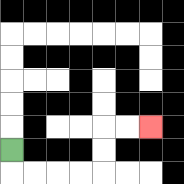{'start': '[0, 6]', 'end': '[6, 5]', 'path_directions': 'D,R,R,R,R,U,U,R,R', 'path_coordinates': '[[0, 6], [0, 7], [1, 7], [2, 7], [3, 7], [4, 7], [4, 6], [4, 5], [5, 5], [6, 5]]'}